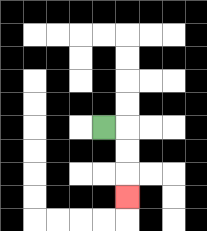{'start': '[4, 5]', 'end': '[5, 8]', 'path_directions': 'R,D,D,D', 'path_coordinates': '[[4, 5], [5, 5], [5, 6], [5, 7], [5, 8]]'}